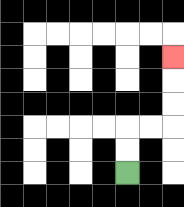{'start': '[5, 7]', 'end': '[7, 2]', 'path_directions': 'U,U,R,R,U,U,U', 'path_coordinates': '[[5, 7], [5, 6], [5, 5], [6, 5], [7, 5], [7, 4], [7, 3], [7, 2]]'}